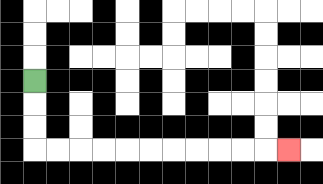{'start': '[1, 3]', 'end': '[12, 6]', 'path_directions': 'D,D,D,R,R,R,R,R,R,R,R,R,R,R', 'path_coordinates': '[[1, 3], [1, 4], [1, 5], [1, 6], [2, 6], [3, 6], [4, 6], [5, 6], [6, 6], [7, 6], [8, 6], [9, 6], [10, 6], [11, 6], [12, 6]]'}